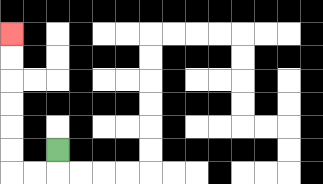{'start': '[2, 6]', 'end': '[0, 1]', 'path_directions': 'D,L,L,U,U,U,U,U,U', 'path_coordinates': '[[2, 6], [2, 7], [1, 7], [0, 7], [0, 6], [0, 5], [0, 4], [0, 3], [0, 2], [0, 1]]'}